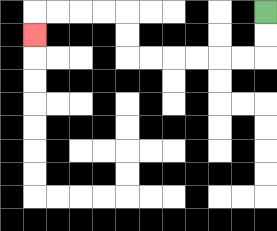{'start': '[11, 0]', 'end': '[1, 1]', 'path_directions': 'D,D,L,L,L,L,L,L,U,U,L,L,L,L,D', 'path_coordinates': '[[11, 0], [11, 1], [11, 2], [10, 2], [9, 2], [8, 2], [7, 2], [6, 2], [5, 2], [5, 1], [5, 0], [4, 0], [3, 0], [2, 0], [1, 0], [1, 1]]'}